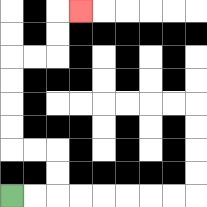{'start': '[0, 8]', 'end': '[3, 0]', 'path_directions': 'R,R,U,U,L,L,U,U,U,U,R,R,U,U,R', 'path_coordinates': '[[0, 8], [1, 8], [2, 8], [2, 7], [2, 6], [1, 6], [0, 6], [0, 5], [0, 4], [0, 3], [0, 2], [1, 2], [2, 2], [2, 1], [2, 0], [3, 0]]'}